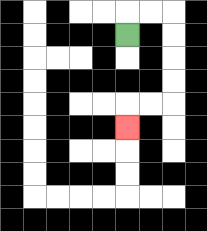{'start': '[5, 1]', 'end': '[5, 5]', 'path_directions': 'U,R,R,D,D,D,D,L,L,D', 'path_coordinates': '[[5, 1], [5, 0], [6, 0], [7, 0], [7, 1], [7, 2], [7, 3], [7, 4], [6, 4], [5, 4], [5, 5]]'}